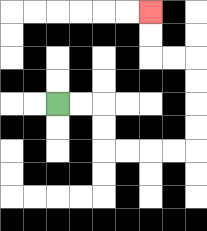{'start': '[2, 4]', 'end': '[6, 0]', 'path_directions': 'R,R,D,D,R,R,R,R,U,U,U,U,L,L,U,U', 'path_coordinates': '[[2, 4], [3, 4], [4, 4], [4, 5], [4, 6], [5, 6], [6, 6], [7, 6], [8, 6], [8, 5], [8, 4], [8, 3], [8, 2], [7, 2], [6, 2], [6, 1], [6, 0]]'}